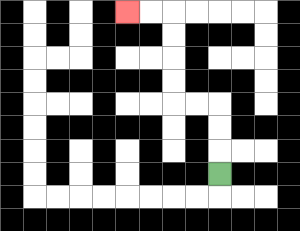{'start': '[9, 7]', 'end': '[5, 0]', 'path_directions': 'U,U,U,L,L,U,U,U,U,L,L', 'path_coordinates': '[[9, 7], [9, 6], [9, 5], [9, 4], [8, 4], [7, 4], [7, 3], [7, 2], [7, 1], [7, 0], [6, 0], [5, 0]]'}